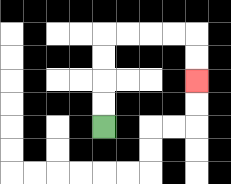{'start': '[4, 5]', 'end': '[8, 3]', 'path_directions': 'U,U,U,U,R,R,R,R,D,D', 'path_coordinates': '[[4, 5], [4, 4], [4, 3], [4, 2], [4, 1], [5, 1], [6, 1], [7, 1], [8, 1], [8, 2], [8, 3]]'}